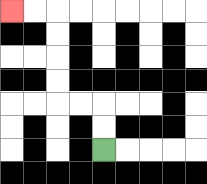{'start': '[4, 6]', 'end': '[0, 0]', 'path_directions': 'U,U,L,L,U,U,U,U,L,L', 'path_coordinates': '[[4, 6], [4, 5], [4, 4], [3, 4], [2, 4], [2, 3], [2, 2], [2, 1], [2, 0], [1, 0], [0, 0]]'}